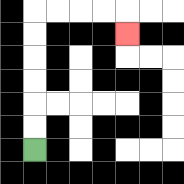{'start': '[1, 6]', 'end': '[5, 1]', 'path_directions': 'U,U,U,U,U,U,R,R,R,R,D', 'path_coordinates': '[[1, 6], [1, 5], [1, 4], [1, 3], [1, 2], [1, 1], [1, 0], [2, 0], [3, 0], [4, 0], [5, 0], [5, 1]]'}